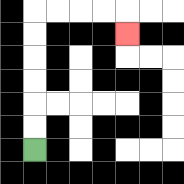{'start': '[1, 6]', 'end': '[5, 1]', 'path_directions': 'U,U,U,U,U,U,R,R,R,R,D', 'path_coordinates': '[[1, 6], [1, 5], [1, 4], [1, 3], [1, 2], [1, 1], [1, 0], [2, 0], [3, 0], [4, 0], [5, 0], [5, 1]]'}